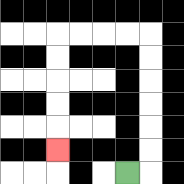{'start': '[5, 7]', 'end': '[2, 6]', 'path_directions': 'R,U,U,U,U,U,U,L,L,L,L,D,D,D,D,D', 'path_coordinates': '[[5, 7], [6, 7], [6, 6], [6, 5], [6, 4], [6, 3], [6, 2], [6, 1], [5, 1], [4, 1], [3, 1], [2, 1], [2, 2], [2, 3], [2, 4], [2, 5], [2, 6]]'}